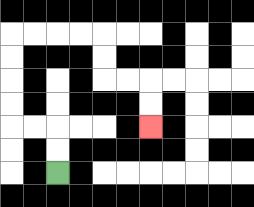{'start': '[2, 7]', 'end': '[6, 5]', 'path_directions': 'U,U,L,L,U,U,U,U,R,R,R,R,D,D,R,R,D,D', 'path_coordinates': '[[2, 7], [2, 6], [2, 5], [1, 5], [0, 5], [0, 4], [0, 3], [0, 2], [0, 1], [1, 1], [2, 1], [3, 1], [4, 1], [4, 2], [4, 3], [5, 3], [6, 3], [6, 4], [6, 5]]'}